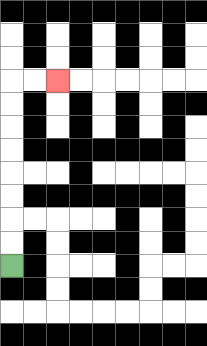{'start': '[0, 11]', 'end': '[2, 3]', 'path_directions': 'U,U,U,U,U,U,U,U,R,R', 'path_coordinates': '[[0, 11], [0, 10], [0, 9], [0, 8], [0, 7], [0, 6], [0, 5], [0, 4], [0, 3], [1, 3], [2, 3]]'}